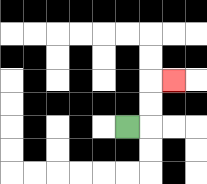{'start': '[5, 5]', 'end': '[7, 3]', 'path_directions': 'R,U,U,R', 'path_coordinates': '[[5, 5], [6, 5], [6, 4], [6, 3], [7, 3]]'}